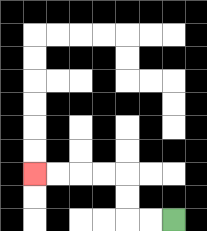{'start': '[7, 9]', 'end': '[1, 7]', 'path_directions': 'L,L,U,U,L,L,L,L', 'path_coordinates': '[[7, 9], [6, 9], [5, 9], [5, 8], [5, 7], [4, 7], [3, 7], [2, 7], [1, 7]]'}